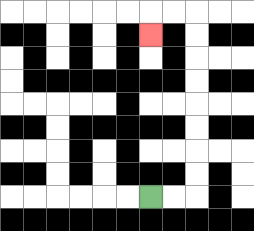{'start': '[6, 8]', 'end': '[6, 1]', 'path_directions': 'R,R,U,U,U,U,U,U,U,U,L,L,D', 'path_coordinates': '[[6, 8], [7, 8], [8, 8], [8, 7], [8, 6], [8, 5], [8, 4], [8, 3], [8, 2], [8, 1], [8, 0], [7, 0], [6, 0], [6, 1]]'}